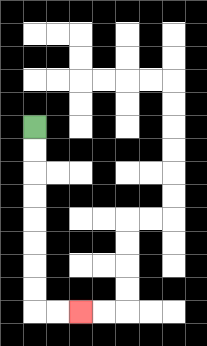{'start': '[1, 5]', 'end': '[3, 13]', 'path_directions': 'D,D,D,D,D,D,D,D,R,R', 'path_coordinates': '[[1, 5], [1, 6], [1, 7], [1, 8], [1, 9], [1, 10], [1, 11], [1, 12], [1, 13], [2, 13], [3, 13]]'}